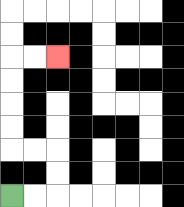{'start': '[0, 8]', 'end': '[2, 2]', 'path_directions': 'R,R,U,U,L,L,U,U,U,U,R,R', 'path_coordinates': '[[0, 8], [1, 8], [2, 8], [2, 7], [2, 6], [1, 6], [0, 6], [0, 5], [0, 4], [0, 3], [0, 2], [1, 2], [2, 2]]'}